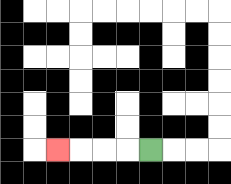{'start': '[6, 6]', 'end': '[2, 6]', 'path_directions': 'L,L,L,L', 'path_coordinates': '[[6, 6], [5, 6], [4, 6], [3, 6], [2, 6]]'}